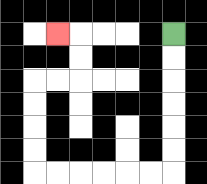{'start': '[7, 1]', 'end': '[2, 1]', 'path_directions': 'D,D,D,D,D,D,L,L,L,L,L,L,U,U,U,U,R,R,U,U,L', 'path_coordinates': '[[7, 1], [7, 2], [7, 3], [7, 4], [7, 5], [7, 6], [7, 7], [6, 7], [5, 7], [4, 7], [3, 7], [2, 7], [1, 7], [1, 6], [1, 5], [1, 4], [1, 3], [2, 3], [3, 3], [3, 2], [3, 1], [2, 1]]'}